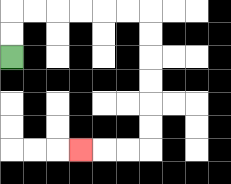{'start': '[0, 2]', 'end': '[3, 6]', 'path_directions': 'U,U,R,R,R,R,R,R,D,D,D,D,D,D,L,L,L', 'path_coordinates': '[[0, 2], [0, 1], [0, 0], [1, 0], [2, 0], [3, 0], [4, 0], [5, 0], [6, 0], [6, 1], [6, 2], [6, 3], [6, 4], [6, 5], [6, 6], [5, 6], [4, 6], [3, 6]]'}